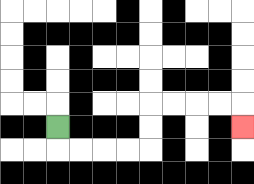{'start': '[2, 5]', 'end': '[10, 5]', 'path_directions': 'D,R,R,R,R,U,U,R,R,R,R,D', 'path_coordinates': '[[2, 5], [2, 6], [3, 6], [4, 6], [5, 6], [6, 6], [6, 5], [6, 4], [7, 4], [8, 4], [9, 4], [10, 4], [10, 5]]'}